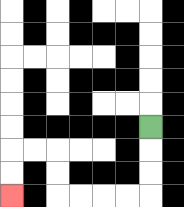{'start': '[6, 5]', 'end': '[0, 8]', 'path_directions': 'D,D,D,L,L,L,L,U,U,L,L,D,D', 'path_coordinates': '[[6, 5], [6, 6], [6, 7], [6, 8], [5, 8], [4, 8], [3, 8], [2, 8], [2, 7], [2, 6], [1, 6], [0, 6], [0, 7], [0, 8]]'}